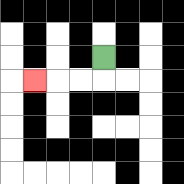{'start': '[4, 2]', 'end': '[1, 3]', 'path_directions': 'D,L,L,L', 'path_coordinates': '[[4, 2], [4, 3], [3, 3], [2, 3], [1, 3]]'}